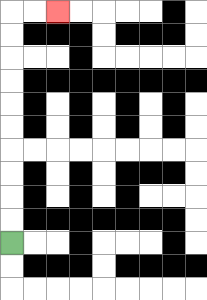{'start': '[0, 10]', 'end': '[2, 0]', 'path_directions': 'U,U,U,U,U,U,U,U,U,U,R,R', 'path_coordinates': '[[0, 10], [0, 9], [0, 8], [0, 7], [0, 6], [0, 5], [0, 4], [0, 3], [0, 2], [0, 1], [0, 0], [1, 0], [2, 0]]'}